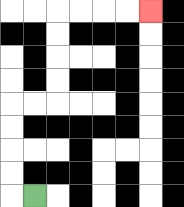{'start': '[1, 8]', 'end': '[6, 0]', 'path_directions': 'L,U,U,U,U,R,R,U,U,U,U,R,R,R,R', 'path_coordinates': '[[1, 8], [0, 8], [0, 7], [0, 6], [0, 5], [0, 4], [1, 4], [2, 4], [2, 3], [2, 2], [2, 1], [2, 0], [3, 0], [4, 0], [5, 0], [6, 0]]'}